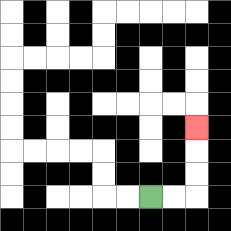{'start': '[6, 8]', 'end': '[8, 5]', 'path_directions': 'R,R,U,U,U', 'path_coordinates': '[[6, 8], [7, 8], [8, 8], [8, 7], [8, 6], [8, 5]]'}